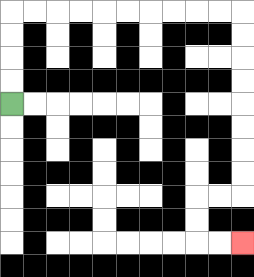{'start': '[0, 4]', 'end': '[10, 10]', 'path_directions': 'U,U,U,U,R,R,R,R,R,R,R,R,R,R,D,D,D,D,D,D,D,D,L,L,D,D,R,R', 'path_coordinates': '[[0, 4], [0, 3], [0, 2], [0, 1], [0, 0], [1, 0], [2, 0], [3, 0], [4, 0], [5, 0], [6, 0], [7, 0], [8, 0], [9, 0], [10, 0], [10, 1], [10, 2], [10, 3], [10, 4], [10, 5], [10, 6], [10, 7], [10, 8], [9, 8], [8, 8], [8, 9], [8, 10], [9, 10], [10, 10]]'}